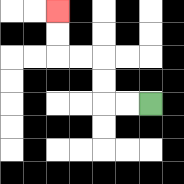{'start': '[6, 4]', 'end': '[2, 0]', 'path_directions': 'L,L,U,U,L,L,U,U', 'path_coordinates': '[[6, 4], [5, 4], [4, 4], [4, 3], [4, 2], [3, 2], [2, 2], [2, 1], [2, 0]]'}